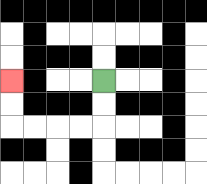{'start': '[4, 3]', 'end': '[0, 3]', 'path_directions': 'D,D,L,L,L,L,U,U', 'path_coordinates': '[[4, 3], [4, 4], [4, 5], [3, 5], [2, 5], [1, 5], [0, 5], [0, 4], [0, 3]]'}